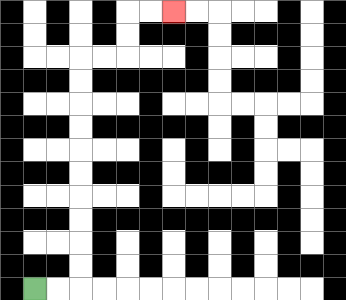{'start': '[1, 12]', 'end': '[7, 0]', 'path_directions': 'R,R,U,U,U,U,U,U,U,U,U,U,R,R,U,U,R,R', 'path_coordinates': '[[1, 12], [2, 12], [3, 12], [3, 11], [3, 10], [3, 9], [3, 8], [3, 7], [3, 6], [3, 5], [3, 4], [3, 3], [3, 2], [4, 2], [5, 2], [5, 1], [5, 0], [6, 0], [7, 0]]'}